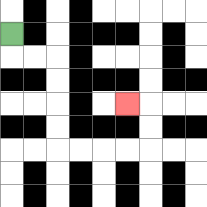{'start': '[0, 1]', 'end': '[5, 4]', 'path_directions': 'D,R,R,D,D,D,D,R,R,R,R,U,U,L', 'path_coordinates': '[[0, 1], [0, 2], [1, 2], [2, 2], [2, 3], [2, 4], [2, 5], [2, 6], [3, 6], [4, 6], [5, 6], [6, 6], [6, 5], [6, 4], [5, 4]]'}